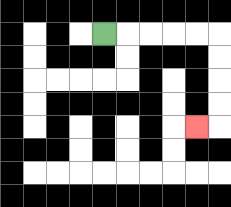{'start': '[4, 1]', 'end': '[8, 5]', 'path_directions': 'R,R,R,R,R,D,D,D,D,L', 'path_coordinates': '[[4, 1], [5, 1], [6, 1], [7, 1], [8, 1], [9, 1], [9, 2], [9, 3], [9, 4], [9, 5], [8, 5]]'}